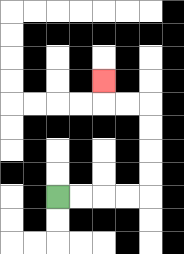{'start': '[2, 8]', 'end': '[4, 3]', 'path_directions': 'R,R,R,R,U,U,U,U,L,L,U', 'path_coordinates': '[[2, 8], [3, 8], [4, 8], [5, 8], [6, 8], [6, 7], [6, 6], [6, 5], [6, 4], [5, 4], [4, 4], [4, 3]]'}